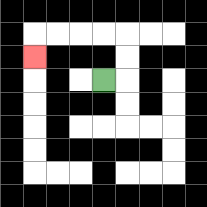{'start': '[4, 3]', 'end': '[1, 2]', 'path_directions': 'R,U,U,L,L,L,L,D', 'path_coordinates': '[[4, 3], [5, 3], [5, 2], [5, 1], [4, 1], [3, 1], [2, 1], [1, 1], [1, 2]]'}